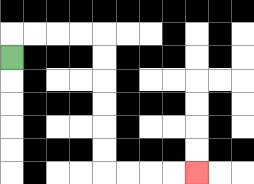{'start': '[0, 2]', 'end': '[8, 7]', 'path_directions': 'U,R,R,R,R,D,D,D,D,D,D,R,R,R,R', 'path_coordinates': '[[0, 2], [0, 1], [1, 1], [2, 1], [3, 1], [4, 1], [4, 2], [4, 3], [4, 4], [4, 5], [4, 6], [4, 7], [5, 7], [6, 7], [7, 7], [8, 7]]'}